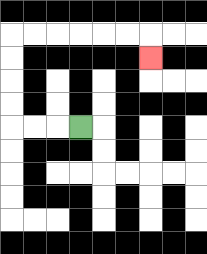{'start': '[3, 5]', 'end': '[6, 2]', 'path_directions': 'L,L,L,U,U,U,U,R,R,R,R,R,R,D', 'path_coordinates': '[[3, 5], [2, 5], [1, 5], [0, 5], [0, 4], [0, 3], [0, 2], [0, 1], [1, 1], [2, 1], [3, 1], [4, 1], [5, 1], [6, 1], [6, 2]]'}